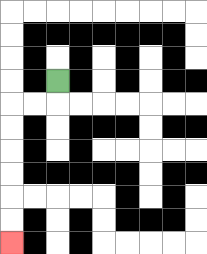{'start': '[2, 3]', 'end': '[0, 10]', 'path_directions': 'D,L,L,D,D,D,D,D,D', 'path_coordinates': '[[2, 3], [2, 4], [1, 4], [0, 4], [0, 5], [0, 6], [0, 7], [0, 8], [0, 9], [0, 10]]'}